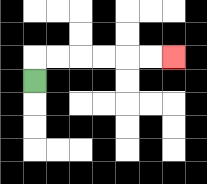{'start': '[1, 3]', 'end': '[7, 2]', 'path_directions': 'U,R,R,R,R,R,R', 'path_coordinates': '[[1, 3], [1, 2], [2, 2], [3, 2], [4, 2], [5, 2], [6, 2], [7, 2]]'}